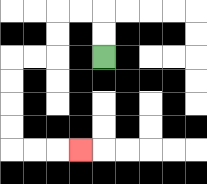{'start': '[4, 2]', 'end': '[3, 6]', 'path_directions': 'U,U,L,L,D,D,L,L,D,D,D,D,R,R,R', 'path_coordinates': '[[4, 2], [4, 1], [4, 0], [3, 0], [2, 0], [2, 1], [2, 2], [1, 2], [0, 2], [0, 3], [0, 4], [0, 5], [0, 6], [1, 6], [2, 6], [3, 6]]'}